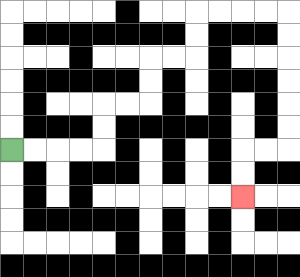{'start': '[0, 6]', 'end': '[10, 8]', 'path_directions': 'R,R,R,R,U,U,R,R,U,U,R,R,U,U,R,R,R,R,D,D,D,D,D,D,L,L,D,D', 'path_coordinates': '[[0, 6], [1, 6], [2, 6], [3, 6], [4, 6], [4, 5], [4, 4], [5, 4], [6, 4], [6, 3], [6, 2], [7, 2], [8, 2], [8, 1], [8, 0], [9, 0], [10, 0], [11, 0], [12, 0], [12, 1], [12, 2], [12, 3], [12, 4], [12, 5], [12, 6], [11, 6], [10, 6], [10, 7], [10, 8]]'}